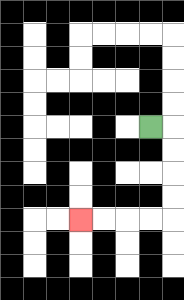{'start': '[6, 5]', 'end': '[3, 9]', 'path_directions': 'R,D,D,D,D,L,L,L,L', 'path_coordinates': '[[6, 5], [7, 5], [7, 6], [7, 7], [7, 8], [7, 9], [6, 9], [5, 9], [4, 9], [3, 9]]'}